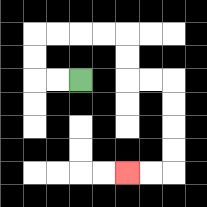{'start': '[3, 3]', 'end': '[5, 7]', 'path_directions': 'L,L,U,U,R,R,R,R,D,D,R,R,D,D,D,D,L,L', 'path_coordinates': '[[3, 3], [2, 3], [1, 3], [1, 2], [1, 1], [2, 1], [3, 1], [4, 1], [5, 1], [5, 2], [5, 3], [6, 3], [7, 3], [7, 4], [7, 5], [7, 6], [7, 7], [6, 7], [5, 7]]'}